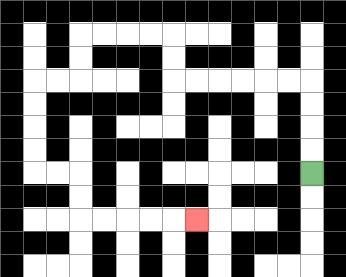{'start': '[13, 7]', 'end': '[8, 9]', 'path_directions': 'U,U,U,U,L,L,L,L,L,L,U,U,L,L,L,L,D,D,L,L,D,D,D,D,R,R,D,D,R,R,R,R,R', 'path_coordinates': '[[13, 7], [13, 6], [13, 5], [13, 4], [13, 3], [12, 3], [11, 3], [10, 3], [9, 3], [8, 3], [7, 3], [7, 2], [7, 1], [6, 1], [5, 1], [4, 1], [3, 1], [3, 2], [3, 3], [2, 3], [1, 3], [1, 4], [1, 5], [1, 6], [1, 7], [2, 7], [3, 7], [3, 8], [3, 9], [4, 9], [5, 9], [6, 9], [7, 9], [8, 9]]'}